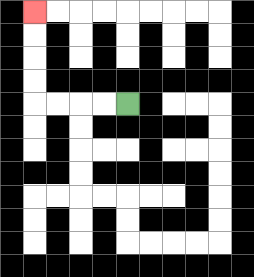{'start': '[5, 4]', 'end': '[1, 0]', 'path_directions': 'L,L,L,L,U,U,U,U', 'path_coordinates': '[[5, 4], [4, 4], [3, 4], [2, 4], [1, 4], [1, 3], [1, 2], [1, 1], [1, 0]]'}